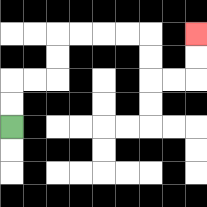{'start': '[0, 5]', 'end': '[8, 1]', 'path_directions': 'U,U,R,R,U,U,R,R,R,R,D,D,R,R,U,U', 'path_coordinates': '[[0, 5], [0, 4], [0, 3], [1, 3], [2, 3], [2, 2], [2, 1], [3, 1], [4, 1], [5, 1], [6, 1], [6, 2], [6, 3], [7, 3], [8, 3], [8, 2], [8, 1]]'}